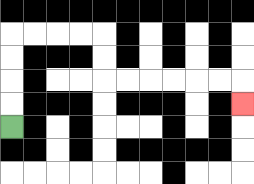{'start': '[0, 5]', 'end': '[10, 4]', 'path_directions': 'U,U,U,U,R,R,R,R,D,D,R,R,R,R,R,R,D', 'path_coordinates': '[[0, 5], [0, 4], [0, 3], [0, 2], [0, 1], [1, 1], [2, 1], [3, 1], [4, 1], [4, 2], [4, 3], [5, 3], [6, 3], [7, 3], [8, 3], [9, 3], [10, 3], [10, 4]]'}